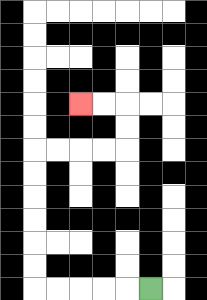{'start': '[6, 12]', 'end': '[3, 4]', 'path_directions': 'L,L,L,L,L,U,U,U,U,U,U,R,R,R,R,U,U,L,L', 'path_coordinates': '[[6, 12], [5, 12], [4, 12], [3, 12], [2, 12], [1, 12], [1, 11], [1, 10], [1, 9], [1, 8], [1, 7], [1, 6], [2, 6], [3, 6], [4, 6], [5, 6], [5, 5], [5, 4], [4, 4], [3, 4]]'}